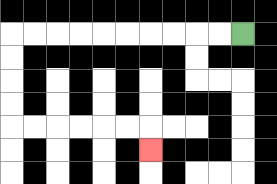{'start': '[10, 1]', 'end': '[6, 6]', 'path_directions': 'L,L,L,L,L,L,L,L,L,L,D,D,D,D,R,R,R,R,R,R,D', 'path_coordinates': '[[10, 1], [9, 1], [8, 1], [7, 1], [6, 1], [5, 1], [4, 1], [3, 1], [2, 1], [1, 1], [0, 1], [0, 2], [0, 3], [0, 4], [0, 5], [1, 5], [2, 5], [3, 5], [4, 5], [5, 5], [6, 5], [6, 6]]'}